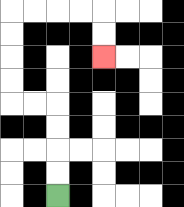{'start': '[2, 8]', 'end': '[4, 2]', 'path_directions': 'U,U,U,U,L,L,U,U,U,U,R,R,R,R,D,D', 'path_coordinates': '[[2, 8], [2, 7], [2, 6], [2, 5], [2, 4], [1, 4], [0, 4], [0, 3], [0, 2], [0, 1], [0, 0], [1, 0], [2, 0], [3, 0], [4, 0], [4, 1], [4, 2]]'}